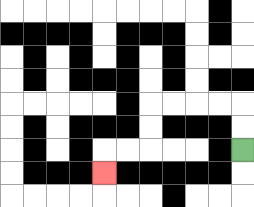{'start': '[10, 6]', 'end': '[4, 7]', 'path_directions': 'U,U,L,L,L,L,D,D,L,L,D', 'path_coordinates': '[[10, 6], [10, 5], [10, 4], [9, 4], [8, 4], [7, 4], [6, 4], [6, 5], [6, 6], [5, 6], [4, 6], [4, 7]]'}